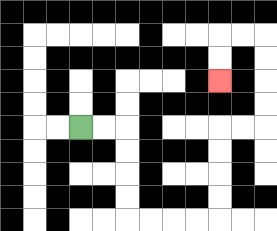{'start': '[3, 5]', 'end': '[9, 3]', 'path_directions': 'R,R,D,D,D,D,R,R,R,R,U,U,U,U,R,R,U,U,U,U,L,L,D,D', 'path_coordinates': '[[3, 5], [4, 5], [5, 5], [5, 6], [5, 7], [5, 8], [5, 9], [6, 9], [7, 9], [8, 9], [9, 9], [9, 8], [9, 7], [9, 6], [9, 5], [10, 5], [11, 5], [11, 4], [11, 3], [11, 2], [11, 1], [10, 1], [9, 1], [9, 2], [9, 3]]'}